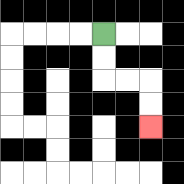{'start': '[4, 1]', 'end': '[6, 5]', 'path_directions': 'D,D,R,R,D,D', 'path_coordinates': '[[4, 1], [4, 2], [4, 3], [5, 3], [6, 3], [6, 4], [6, 5]]'}